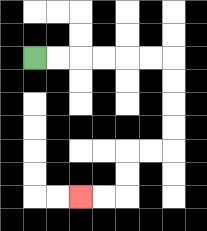{'start': '[1, 2]', 'end': '[3, 8]', 'path_directions': 'R,R,R,R,R,R,D,D,D,D,L,L,D,D,L,L', 'path_coordinates': '[[1, 2], [2, 2], [3, 2], [4, 2], [5, 2], [6, 2], [7, 2], [7, 3], [7, 4], [7, 5], [7, 6], [6, 6], [5, 6], [5, 7], [5, 8], [4, 8], [3, 8]]'}